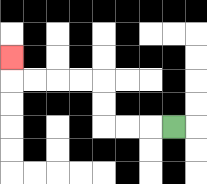{'start': '[7, 5]', 'end': '[0, 2]', 'path_directions': 'L,L,L,U,U,L,L,L,L,U', 'path_coordinates': '[[7, 5], [6, 5], [5, 5], [4, 5], [4, 4], [4, 3], [3, 3], [2, 3], [1, 3], [0, 3], [0, 2]]'}